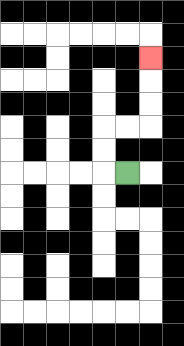{'start': '[5, 7]', 'end': '[6, 2]', 'path_directions': 'L,U,U,R,R,U,U,U', 'path_coordinates': '[[5, 7], [4, 7], [4, 6], [4, 5], [5, 5], [6, 5], [6, 4], [6, 3], [6, 2]]'}